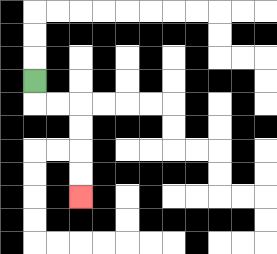{'start': '[1, 3]', 'end': '[3, 8]', 'path_directions': 'D,R,R,D,D,D,D', 'path_coordinates': '[[1, 3], [1, 4], [2, 4], [3, 4], [3, 5], [3, 6], [3, 7], [3, 8]]'}